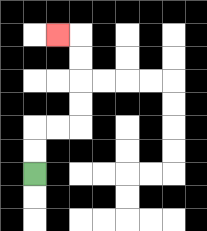{'start': '[1, 7]', 'end': '[2, 1]', 'path_directions': 'U,U,R,R,U,U,U,U,L', 'path_coordinates': '[[1, 7], [1, 6], [1, 5], [2, 5], [3, 5], [3, 4], [3, 3], [3, 2], [3, 1], [2, 1]]'}